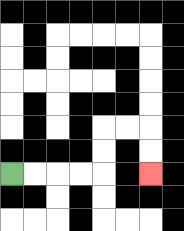{'start': '[0, 7]', 'end': '[6, 7]', 'path_directions': 'R,R,R,R,U,U,R,R,D,D', 'path_coordinates': '[[0, 7], [1, 7], [2, 7], [3, 7], [4, 7], [4, 6], [4, 5], [5, 5], [6, 5], [6, 6], [6, 7]]'}